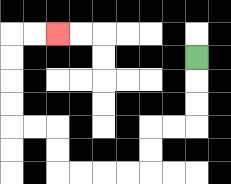{'start': '[8, 2]', 'end': '[2, 1]', 'path_directions': 'D,D,D,L,L,D,D,L,L,L,L,U,U,L,L,U,U,U,U,R,R', 'path_coordinates': '[[8, 2], [8, 3], [8, 4], [8, 5], [7, 5], [6, 5], [6, 6], [6, 7], [5, 7], [4, 7], [3, 7], [2, 7], [2, 6], [2, 5], [1, 5], [0, 5], [0, 4], [0, 3], [0, 2], [0, 1], [1, 1], [2, 1]]'}